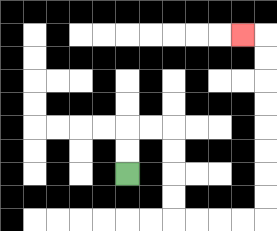{'start': '[5, 7]', 'end': '[10, 1]', 'path_directions': 'U,U,R,R,D,D,D,D,R,R,R,R,U,U,U,U,U,U,U,U,L', 'path_coordinates': '[[5, 7], [5, 6], [5, 5], [6, 5], [7, 5], [7, 6], [7, 7], [7, 8], [7, 9], [8, 9], [9, 9], [10, 9], [11, 9], [11, 8], [11, 7], [11, 6], [11, 5], [11, 4], [11, 3], [11, 2], [11, 1], [10, 1]]'}